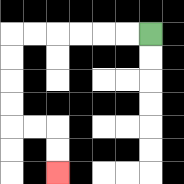{'start': '[6, 1]', 'end': '[2, 7]', 'path_directions': 'L,L,L,L,L,L,D,D,D,D,R,R,D,D', 'path_coordinates': '[[6, 1], [5, 1], [4, 1], [3, 1], [2, 1], [1, 1], [0, 1], [0, 2], [0, 3], [0, 4], [0, 5], [1, 5], [2, 5], [2, 6], [2, 7]]'}